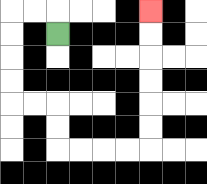{'start': '[2, 1]', 'end': '[6, 0]', 'path_directions': 'U,L,L,D,D,D,D,R,R,D,D,R,R,R,R,U,U,U,U,U,U', 'path_coordinates': '[[2, 1], [2, 0], [1, 0], [0, 0], [0, 1], [0, 2], [0, 3], [0, 4], [1, 4], [2, 4], [2, 5], [2, 6], [3, 6], [4, 6], [5, 6], [6, 6], [6, 5], [6, 4], [6, 3], [6, 2], [6, 1], [6, 0]]'}